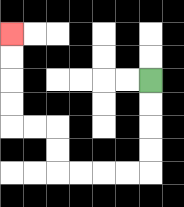{'start': '[6, 3]', 'end': '[0, 1]', 'path_directions': 'D,D,D,D,L,L,L,L,U,U,L,L,U,U,U,U', 'path_coordinates': '[[6, 3], [6, 4], [6, 5], [6, 6], [6, 7], [5, 7], [4, 7], [3, 7], [2, 7], [2, 6], [2, 5], [1, 5], [0, 5], [0, 4], [0, 3], [0, 2], [0, 1]]'}